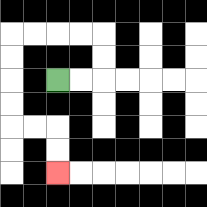{'start': '[2, 3]', 'end': '[2, 7]', 'path_directions': 'R,R,U,U,L,L,L,L,D,D,D,D,R,R,D,D', 'path_coordinates': '[[2, 3], [3, 3], [4, 3], [4, 2], [4, 1], [3, 1], [2, 1], [1, 1], [0, 1], [0, 2], [0, 3], [0, 4], [0, 5], [1, 5], [2, 5], [2, 6], [2, 7]]'}